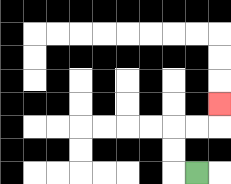{'start': '[8, 7]', 'end': '[9, 4]', 'path_directions': 'L,U,U,R,R,U', 'path_coordinates': '[[8, 7], [7, 7], [7, 6], [7, 5], [8, 5], [9, 5], [9, 4]]'}